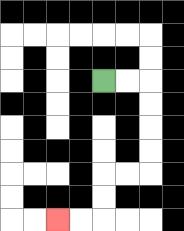{'start': '[4, 3]', 'end': '[2, 9]', 'path_directions': 'R,R,D,D,D,D,L,L,D,D,L,L', 'path_coordinates': '[[4, 3], [5, 3], [6, 3], [6, 4], [6, 5], [6, 6], [6, 7], [5, 7], [4, 7], [4, 8], [4, 9], [3, 9], [2, 9]]'}